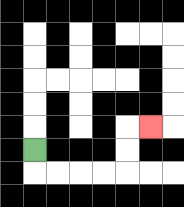{'start': '[1, 6]', 'end': '[6, 5]', 'path_directions': 'D,R,R,R,R,U,U,R', 'path_coordinates': '[[1, 6], [1, 7], [2, 7], [3, 7], [4, 7], [5, 7], [5, 6], [5, 5], [6, 5]]'}